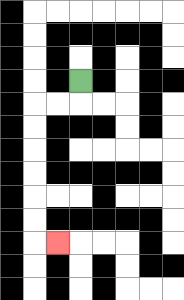{'start': '[3, 3]', 'end': '[2, 10]', 'path_directions': 'D,L,L,D,D,D,D,D,D,R', 'path_coordinates': '[[3, 3], [3, 4], [2, 4], [1, 4], [1, 5], [1, 6], [1, 7], [1, 8], [1, 9], [1, 10], [2, 10]]'}